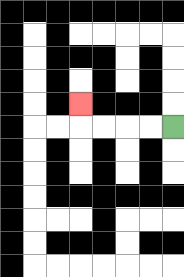{'start': '[7, 5]', 'end': '[3, 4]', 'path_directions': 'L,L,L,L,U', 'path_coordinates': '[[7, 5], [6, 5], [5, 5], [4, 5], [3, 5], [3, 4]]'}